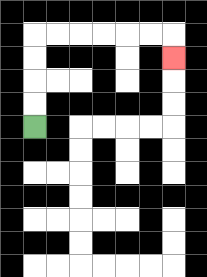{'start': '[1, 5]', 'end': '[7, 2]', 'path_directions': 'U,U,U,U,R,R,R,R,R,R,D', 'path_coordinates': '[[1, 5], [1, 4], [1, 3], [1, 2], [1, 1], [2, 1], [3, 1], [4, 1], [5, 1], [6, 1], [7, 1], [7, 2]]'}